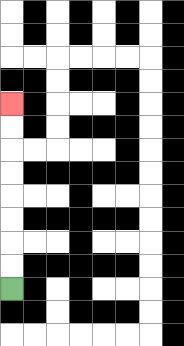{'start': '[0, 12]', 'end': '[0, 4]', 'path_directions': 'U,U,U,U,U,U,U,U', 'path_coordinates': '[[0, 12], [0, 11], [0, 10], [0, 9], [0, 8], [0, 7], [0, 6], [0, 5], [0, 4]]'}